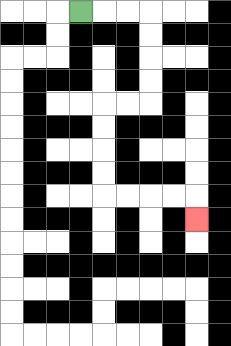{'start': '[3, 0]', 'end': '[8, 9]', 'path_directions': 'R,R,R,D,D,D,D,L,L,D,D,D,D,R,R,R,R,D', 'path_coordinates': '[[3, 0], [4, 0], [5, 0], [6, 0], [6, 1], [6, 2], [6, 3], [6, 4], [5, 4], [4, 4], [4, 5], [4, 6], [4, 7], [4, 8], [5, 8], [6, 8], [7, 8], [8, 8], [8, 9]]'}